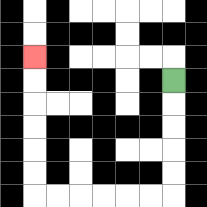{'start': '[7, 3]', 'end': '[1, 2]', 'path_directions': 'D,D,D,D,D,L,L,L,L,L,L,U,U,U,U,U,U', 'path_coordinates': '[[7, 3], [7, 4], [7, 5], [7, 6], [7, 7], [7, 8], [6, 8], [5, 8], [4, 8], [3, 8], [2, 8], [1, 8], [1, 7], [1, 6], [1, 5], [1, 4], [1, 3], [1, 2]]'}